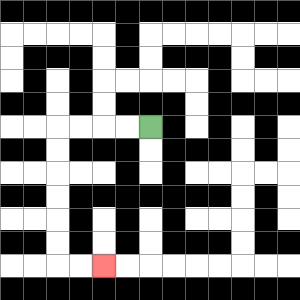{'start': '[6, 5]', 'end': '[4, 11]', 'path_directions': 'L,L,L,L,D,D,D,D,D,D,R,R', 'path_coordinates': '[[6, 5], [5, 5], [4, 5], [3, 5], [2, 5], [2, 6], [2, 7], [2, 8], [2, 9], [2, 10], [2, 11], [3, 11], [4, 11]]'}